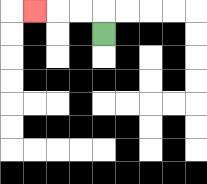{'start': '[4, 1]', 'end': '[1, 0]', 'path_directions': 'U,L,L,L', 'path_coordinates': '[[4, 1], [4, 0], [3, 0], [2, 0], [1, 0]]'}